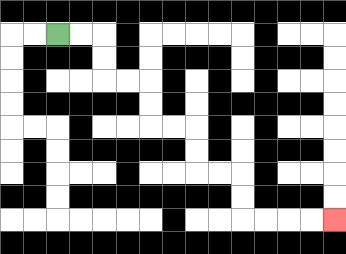{'start': '[2, 1]', 'end': '[14, 9]', 'path_directions': 'R,R,D,D,R,R,D,D,R,R,D,D,R,R,D,D,R,R,R,R', 'path_coordinates': '[[2, 1], [3, 1], [4, 1], [4, 2], [4, 3], [5, 3], [6, 3], [6, 4], [6, 5], [7, 5], [8, 5], [8, 6], [8, 7], [9, 7], [10, 7], [10, 8], [10, 9], [11, 9], [12, 9], [13, 9], [14, 9]]'}